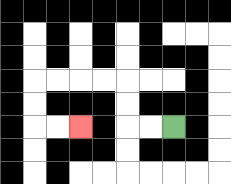{'start': '[7, 5]', 'end': '[3, 5]', 'path_directions': 'L,L,U,U,L,L,L,L,D,D,R,R', 'path_coordinates': '[[7, 5], [6, 5], [5, 5], [5, 4], [5, 3], [4, 3], [3, 3], [2, 3], [1, 3], [1, 4], [1, 5], [2, 5], [3, 5]]'}